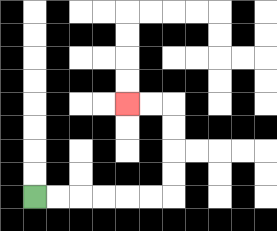{'start': '[1, 8]', 'end': '[5, 4]', 'path_directions': 'R,R,R,R,R,R,U,U,U,U,L,L', 'path_coordinates': '[[1, 8], [2, 8], [3, 8], [4, 8], [5, 8], [6, 8], [7, 8], [7, 7], [7, 6], [7, 5], [7, 4], [6, 4], [5, 4]]'}